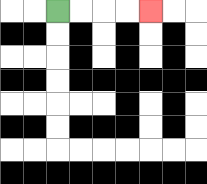{'start': '[2, 0]', 'end': '[6, 0]', 'path_directions': 'R,R,R,R', 'path_coordinates': '[[2, 0], [3, 0], [4, 0], [5, 0], [6, 0]]'}